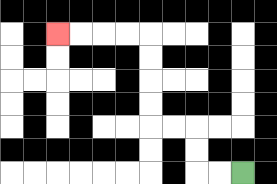{'start': '[10, 7]', 'end': '[2, 1]', 'path_directions': 'L,L,U,U,L,L,U,U,U,U,L,L,L,L', 'path_coordinates': '[[10, 7], [9, 7], [8, 7], [8, 6], [8, 5], [7, 5], [6, 5], [6, 4], [6, 3], [6, 2], [6, 1], [5, 1], [4, 1], [3, 1], [2, 1]]'}